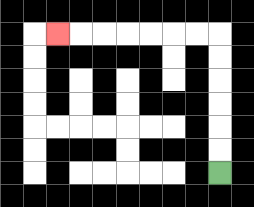{'start': '[9, 7]', 'end': '[2, 1]', 'path_directions': 'U,U,U,U,U,U,L,L,L,L,L,L,L', 'path_coordinates': '[[9, 7], [9, 6], [9, 5], [9, 4], [9, 3], [9, 2], [9, 1], [8, 1], [7, 1], [6, 1], [5, 1], [4, 1], [3, 1], [2, 1]]'}